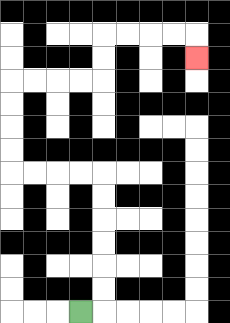{'start': '[3, 13]', 'end': '[8, 2]', 'path_directions': 'R,U,U,U,U,U,U,L,L,L,L,U,U,U,U,R,R,R,R,U,U,R,R,R,R,D', 'path_coordinates': '[[3, 13], [4, 13], [4, 12], [4, 11], [4, 10], [4, 9], [4, 8], [4, 7], [3, 7], [2, 7], [1, 7], [0, 7], [0, 6], [0, 5], [0, 4], [0, 3], [1, 3], [2, 3], [3, 3], [4, 3], [4, 2], [4, 1], [5, 1], [6, 1], [7, 1], [8, 1], [8, 2]]'}